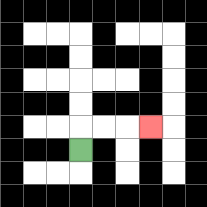{'start': '[3, 6]', 'end': '[6, 5]', 'path_directions': 'U,R,R,R', 'path_coordinates': '[[3, 6], [3, 5], [4, 5], [5, 5], [6, 5]]'}